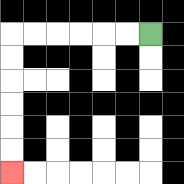{'start': '[6, 1]', 'end': '[0, 7]', 'path_directions': 'L,L,L,L,L,L,D,D,D,D,D,D', 'path_coordinates': '[[6, 1], [5, 1], [4, 1], [3, 1], [2, 1], [1, 1], [0, 1], [0, 2], [0, 3], [0, 4], [0, 5], [0, 6], [0, 7]]'}